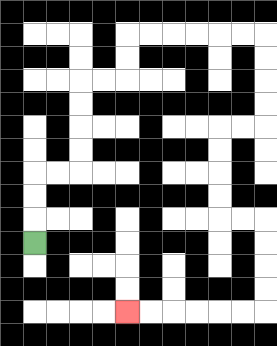{'start': '[1, 10]', 'end': '[5, 13]', 'path_directions': 'U,U,U,R,R,U,U,U,U,R,R,U,U,R,R,R,R,R,R,D,D,D,D,L,L,D,D,D,D,R,R,D,D,D,D,L,L,L,L,L,L', 'path_coordinates': '[[1, 10], [1, 9], [1, 8], [1, 7], [2, 7], [3, 7], [3, 6], [3, 5], [3, 4], [3, 3], [4, 3], [5, 3], [5, 2], [5, 1], [6, 1], [7, 1], [8, 1], [9, 1], [10, 1], [11, 1], [11, 2], [11, 3], [11, 4], [11, 5], [10, 5], [9, 5], [9, 6], [9, 7], [9, 8], [9, 9], [10, 9], [11, 9], [11, 10], [11, 11], [11, 12], [11, 13], [10, 13], [9, 13], [8, 13], [7, 13], [6, 13], [5, 13]]'}